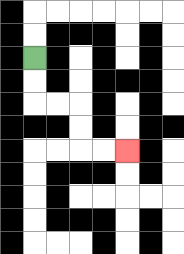{'start': '[1, 2]', 'end': '[5, 6]', 'path_directions': 'D,D,R,R,D,D,R,R', 'path_coordinates': '[[1, 2], [1, 3], [1, 4], [2, 4], [3, 4], [3, 5], [3, 6], [4, 6], [5, 6]]'}